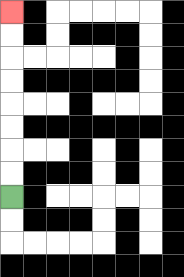{'start': '[0, 8]', 'end': '[0, 0]', 'path_directions': 'U,U,U,U,U,U,U,U', 'path_coordinates': '[[0, 8], [0, 7], [0, 6], [0, 5], [0, 4], [0, 3], [0, 2], [0, 1], [0, 0]]'}